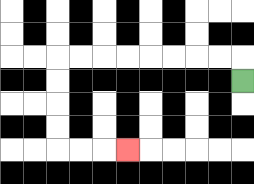{'start': '[10, 3]', 'end': '[5, 6]', 'path_directions': 'U,L,L,L,L,L,L,L,L,D,D,D,D,R,R,R', 'path_coordinates': '[[10, 3], [10, 2], [9, 2], [8, 2], [7, 2], [6, 2], [5, 2], [4, 2], [3, 2], [2, 2], [2, 3], [2, 4], [2, 5], [2, 6], [3, 6], [4, 6], [5, 6]]'}